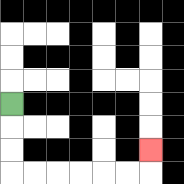{'start': '[0, 4]', 'end': '[6, 6]', 'path_directions': 'D,D,D,R,R,R,R,R,R,U', 'path_coordinates': '[[0, 4], [0, 5], [0, 6], [0, 7], [1, 7], [2, 7], [3, 7], [4, 7], [5, 7], [6, 7], [6, 6]]'}